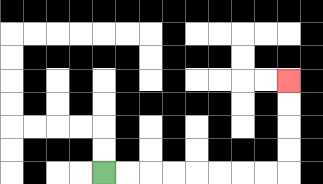{'start': '[4, 7]', 'end': '[12, 3]', 'path_directions': 'R,R,R,R,R,R,R,R,U,U,U,U', 'path_coordinates': '[[4, 7], [5, 7], [6, 7], [7, 7], [8, 7], [9, 7], [10, 7], [11, 7], [12, 7], [12, 6], [12, 5], [12, 4], [12, 3]]'}